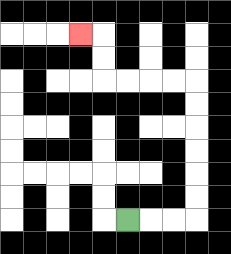{'start': '[5, 9]', 'end': '[3, 1]', 'path_directions': 'R,R,R,U,U,U,U,U,U,L,L,L,L,U,U,L', 'path_coordinates': '[[5, 9], [6, 9], [7, 9], [8, 9], [8, 8], [8, 7], [8, 6], [8, 5], [8, 4], [8, 3], [7, 3], [6, 3], [5, 3], [4, 3], [4, 2], [4, 1], [3, 1]]'}